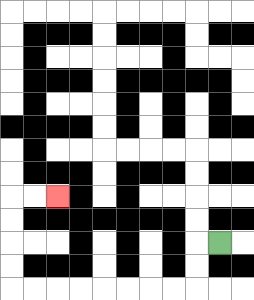{'start': '[9, 10]', 'end': '[2, 8]', 'path_directions': 'L,D,D,L,L,L,L,L,L,L,L,U,U,U,U,R,R', 'path_coordinates': '[[9, 10], [8, 10], [8, 11], [8, 12], [7, 12], [6, 12], [5, 12], [4, 12], [3, 12], [2, 12], [1, 12], [0, 12], [0, 11], [0, 10], [0, 9], [0, 8], [1, 8], [2, 8]]'}